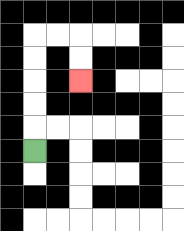{'start': '[1, 6]', 'end': '[3, 3]', 'path_directions': 'U,U,U,U,U,R,R,D,D', 'path_coordinates': '[[1, 6], [1, 5], [1, 4], [1, 3], [1, 2], [1, 1], [2, 1], [3, 1], [3, 2], [3, 3]]'}